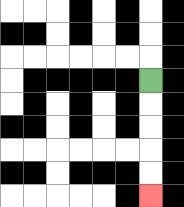{'start': '[6, 3]', 'end': '[6, 8]', 'path_directions': 'D,D,D,D,D', 'path_coordinates': '[[6, 3], [6, 4], [6, 5], [6, 6], [6, 7], [6, 8]]'}